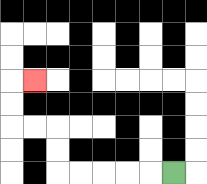{'start': '[7, 7]', 'end': '[1, 3]', 'path_directions': 'L,L,L,L,L,U,U,L,L,U,U,R', 'path_coordinates': '[[7, 7], [6, 7], [5, 7], [4, 7], [3, 7], [2, 7], [2, 6], [2, 5], [1, 5], [0, 5], [0, 4], [0, 3], [1, 3]]'}